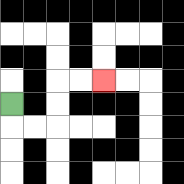{'start': '[0, 4]', 'end': '[4, 3]', 'path_directions': 'D,R,R,U,U,R,R', 'path_coordinates': '[[0, 4], [0, 5], [1, 5], [2, 5], [2, 4], [2, 3], [3, 3], [4, 3]]'}